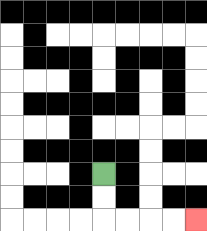{'start': '[4, 7]', 'end': '[8, 9]', 'path_directions': 'D,D,R,R,R,R', 'path_coordinates': '[[4, 7], [4, 8], [4, 9], [5, 9], [6, 9], [7, 9], [8, 9]]'}